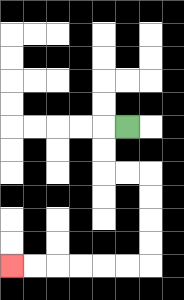{'start': '[5, 5]', 'end': '[0, 11]', 'path_directions': 'L,D,D,R,R,D,D,D,D,L,L,L,L,L,L', 'path_coordinates': '[[5, 5], [4, 5], [4, 6], [4, 7], [5, 7], [6, 7], [6, 8], [6, 9], [6, 10], [6, 11], [5, 11], [4, 11], [3, 11], [2, 11], [1, 11], [0, 11]]'}